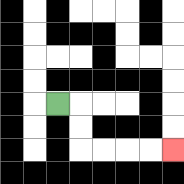{'start': '[2, 4]', 'end': '[7, 6]', 'path_directions': 'R,D,D,R,R,R,R', 'path_coordinates': '[[2, 4], [3, 4], [3, 5], [3, 6], [4, 6], [5, 6], [6, 6], [7, 6]]'}